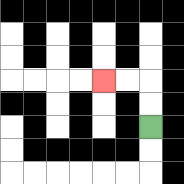{'start': '[6, 5]', 'end': '[4, 3]', 'path_directions': 'U,U,L,L', 'path_coordinates': '[[6, 5], [6, 4], [6, 3], [5, 3], [4, 3]]'}